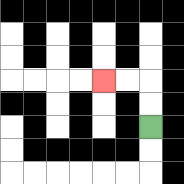{'start': '[6, 5]', 'end': '[4, 3]', 'path_directions': 'U,U,L,L', 'path_coordinates': '[[6, 5], [6, 4], [6, 3], [5, 3], [4, 3]]'}